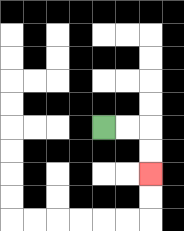{'start': '[4, 5]', 'end': '[6, 7]', 'path_directions': 'R,R,D,D', 'path_coordinates': '[[4, 5], [5, 5], [6, 5], [6, 6], [6, 7]]'}